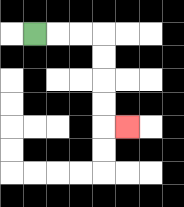{'start': '[1, 1]', 'end': '[5, 5]', 'path_directions': 'R,R,R,D,D,D,D,R', 'path_coordinates': '[[1, 1], [2, 1], [3, 1], [4, 1], [4, 2], [4, 3], [4, 4], [4, 5], [5, 5]]'}